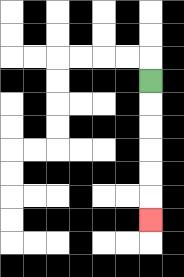{'start': '[6, 3]', 'end': '[6, 9]', 'path_directions': 'D,D,D,D,D,D', 'path_coordinates': '[[6, 3], [6, 4], [6, 5], [6, 6], [6, 7], [6, 8], [6, 9]]'}